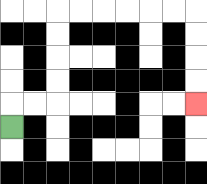{'start': '[0, 5]', 'end': '[8, 4]', 'path_directions': 'U,R,R,U,U,U,U,R,R,R,R,R,R,D,D,D,D', 'path_coordinates': '[[0, 5], [0, 4], [1, 4], [2, 4], [2, 3], [2, 2], [2, 1], [2, 0], [3, 0], [4, 0], [5, 0], [6, 0], [7, 0], [8, 0], [8, 1], [8, 2], [8, 3], [8, 4]]'}